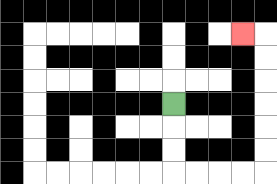{'start': '[7, 4]', 'end': '[10, 1]', 'path_directions': 'D,D,D,R,R,R,R,U,U,U,U,U,U,L', 'path_coordinates': '[[7, 4], [7, 5], [7, 6], [7, 7], [8, 7], [9, 7], [10, 7], [11, 7], [11, 6], [11, 5], [11, 4], [11, 3], [11, 2], [11, 1], [10, 1]]'}